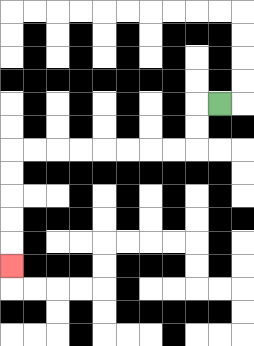{'start': '[9, 4]', 'end': '[0, 11]', 'path_directions': 'L,D,D,L,L,L,L,L,L,L,L,D,D,D,D,D', 'path_coordinates': '[[9, 4], [8, 4], [8, 5], [8, 6], [7, 6], [6, 6], [5, 6], [4, 6], [3, 6], [2, 6], [1, 6], [0, 6], [0, 7], [0, 8], [0, 9], [0, 10], [0, 11]]'}